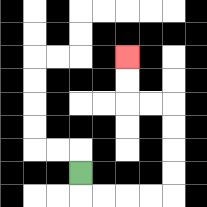{'start': '[3, 7]', 'end': '[5, 2]', 'path_directions': 'D,R,R,R,R,U,U,U,U,L,L,U,U', 'path_coordinates': '[[3, 7], [3, 8], [4, 8], [5, 8], [6, 8], [7, 8], [7, 7], [7, 6], [7, 5], [7, 4], [6, 4], [5, 4], [5, 3], [5, 2]]'}